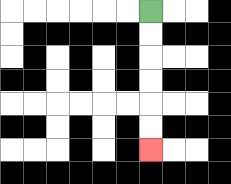{'start': '[6, 0]', 'end': '[6, 6]', 'path_directions': 'D,D,D,D,D,D', 'path_coordinates': '[[6, 0], [6, 1], [6, 2], [6, 3], [6, 4], [6, 5], [6, 6]]'}